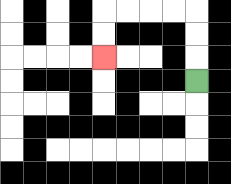{'start': '[8, 3]', 'end': '[4, 2]', 'path_directions': 'U,U,U,L,L,L,L,D,D', 'path_coordinates': '[[8, 3], [8, 2], [8, 1], [8, 0], [7, 0], [6, 0], [5, 0], [4, 0], [4, 1], [4, 2]]'}